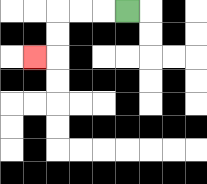{'start': '[5, 0]', 'end': '[1, 2]', 'path_directions': 'L,L,L,D,D,L', 'path_coordinates': '[[5, 0], [4, 0], [3, 0], [2, 0], [2, 1], [2, 2], [1, 2]]'}